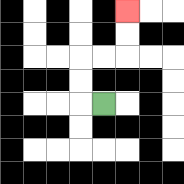{'start': '[4, 4]', 'end': '[5, 0]', 'path_directions': 'L,U,U,R,R,U,U', 'path_coordinates': '[[4, 4], [3, 4], [3, 3], [3, 2], [4, 2], [5, 2], [5, 1], [5, 0]]'}